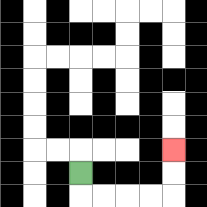{'start': '[3, 7]', 'end': '[7, 6]', 'path_directions': 'D,R,R,R,R,U,U', 'path_coordinates': '[[3, 7], [3, 8], [4, 8], [5, 8], [6, 8], [7, 8], [7, 7], [7, 6]]'}